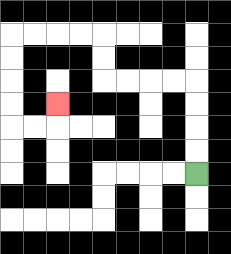{'start': '[8, 7]', 'end': '[2, 4]', 'path_directions': 'U,U,U,U,L,L,L,L,U,U,L,L,L,L,D,D,D,D,R,R,U', 'path_coordinates': '[[8, 7], [8, 6], [8, 5], [8, 4], [8, 3], [7, 3], [6, 3], [5, 3], [4, 3], [4, 2], [4, 1], [3, 1], [2, 1], [1, 1], [0, 1], [0, 2], [0, 3], [0, 4], [0, 5], [1, 5], [2, 5], [2, 4]]'}